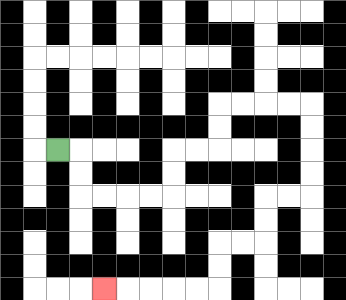{'start': '[2, 6]', 'end': '[4, 12]', 'path_directions': 'R,D,D,R,R,R,R,U,U,R,R,U,U,R,R,R,R,D,D,D,D,L,L,D,D,L,L,D,D,L,L,L,L,L', 'path_coordinates': '[[2, 6], [3, 6], [3, 7], [3, 8], [4, 8], [5, 8], [6, 8], [7, 8], [7, 7], [7, 6], [8, 6], [9, 6], [9, 5], [9, 4], [10, 4], [11, 4], [12, 4], [13, 4], [13, 5], [13, 6], [13, 7], [13, 8], [12, 8], [11, 8], [11, 9], [11, 10], [10, 10], [9, 10], [9, 11], [9, 12], [8, 12], [7, 12], [6, 12], [5, 12], [4, 12]]'}